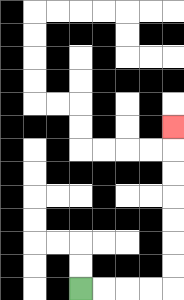{'start': '[3, 12]', 'end': '[7, 5]', 'path_directions': 'R,R,R,R,U,U,U,U,U,U,U', 'path_coordinates': '[[3, 12], [4, 12], [5, 12], [6, 12], [7, 12], [7, 11], [7, 10], [7, 9], [7, 8], [7, 7], [7, 6], [7, 5]]'}